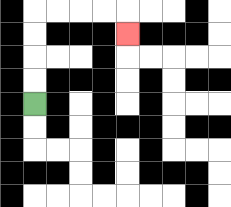{'start': '[1, 4]', 'end': '[5, 1]', 'path_directions': 'U,U,U,U,R,R,R,R,D', 'path_coordinates': '[[1, 4], [1, 3], [1, 2], [1, 1], [1, 0], [2, 0], [3, 0], [4, 0], [5, 0], [5, 1]]'}